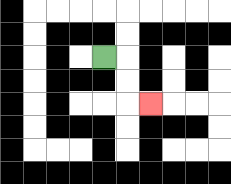{'start': '[4, 2]', 'end': '[6, 4]', 'path_directions': 'R,D,D,R', 'path_coordinates': '[[4, 2], [5, 2], [5, 3], [5, 4], [6, 4]]'}